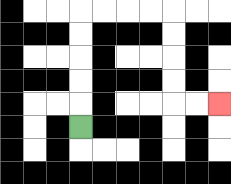{'start': '[3, 5]', 'end': '[9, 4]', 'path_directions': 'U,U,U,U,U,R,R,R,R,D,D,D,D,R,R', 'path_coordinates': '[[3, 5], [3, 4], [3, 3], [3, 2], [3, 1], [3, 0], [4, 0], [5, 0], [6, 0], [7, 0], [7, 1], [7, 2], [7, 3], [7, 4], [8, 4], [9, 4]]'}